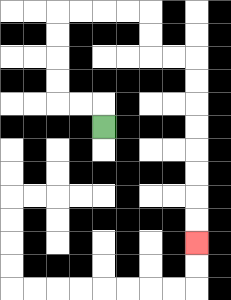{'start': '[4, 5]', 'end': '[8, 10]', 'path_directions': 'U,L,L,U,U,U,U,R,R,R,R,D,D,R,R,D,D,D,D,D,D,D,D', 'path_coordinates': '[[4, 5], [4, 4], [3, 4], [2, 4], [2, 3], [2, 2], [2, 1], [2, 0], [3, 0], [4, 0], [5, 0], [6, 0], [6, 1], [6, 2], [7, 2], [8, 2], [8, 3], [8, 4], [8, 5], [8, 6], [8, 7], [8, 8], [8, 9], [8, 10]]'}